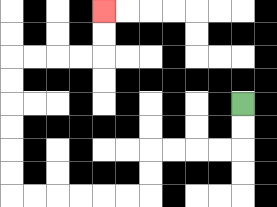{'start': '[10, 4]', 'end': '[4, 0]', 'path_directions': 'D,D,L,L,L,L,D,D,L,L,L,L,L,L,U,U,U,U,U,U,R,R,R,R,U,U', 'path_coordinates': '[[10, 4], [10, 5], [10, 6], [9, 6], [8, 6], [7, 6], [6, 6], [6, 7], [6, 8], [5, 8], [4, 8], [3, 8], [2, 8], [1, 8], [0, 8], [0, 7], [0, 6], [0, 5], [0, 4], [0, 3], [0, 2], [1, 2], [2, 2], [3, 2], [4, 2], [4, 1], [4, 0]]'}